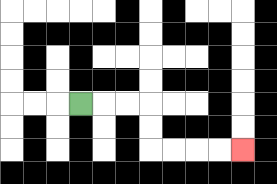{'start': '[3, 4]', 'end': '[10, 6]', 'path_directions': 'R,R,R,D,D,R,R,R,R', 'path_coordinates': '[[3, 4], [4, 4], [5, 4], [6, 4], [6, 5], [6, 6], [7, 6], [8, 6], [9, 6], [10, 6]]'}